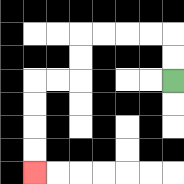{'start': '[7, 3]', 'end': '[1, 7]', 'path_directions': 'U,U,L,L,L,L,D,D,L,L,D,D,D,D', 'path_coordinates': '[[7, 3], [7, 2], [7, 1], [6, 1], [5, 1], [4, 1], [3, 1], [3, 2], [3, 3], [2, 3], [1, 3], [1, 4], [1, 5], [1, 6], [1, 7]]'}